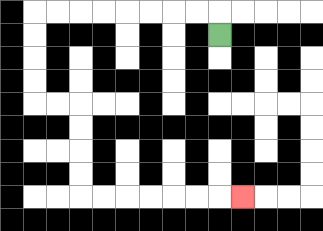{'start': '[9, 1]', 'end': '[10, 8]', 'path_directions': 'U,L,L,L,L,L,L,L,L,D,D,D,D,R,R,D,D,D,D,R,R,R,R,R,R,R', 'path_coordinates': '[[9, 1], [9, 0], [8, 0], [7, 0], [6, 0], [5, 0], [4, 0], [3, 0], [2, 0], [1, 0], [1, 1], [1, 2], [1, 3], [1, 4], [2, 4], [3, 4], [3, 5], [3, 6], [3, 7], [3, 8], [4, 8], [5, 8], [6, 8], [7, 8], [8, 8], [9, 8], [10, 8]]'}